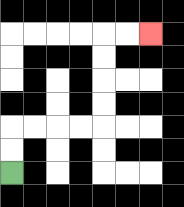{'start': '[0, 7]', 'end': '[6, 1]', 'path_directions': 'U,U,R,R,R,R,U,U,U,U,R,R', 'path_coordinates': '[[0, 7], [0, 6], [0, 5], [1, 5], [2, 5], [3, 5], [4, 5], [4, 4], [4, 3], [4, 2], [4, 1], [5, 1], [6, 1]]'}